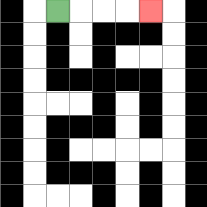{'start': '[2, 0]', 'end': '[6, 0]', 'path_directions': 'R,R,R,R', 'path_coordinates': '[[2, 0], [3, 0], [4, 0], [5, 0], [6, 0]]'}